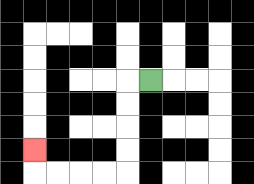{'start': '[6, 3]', 'end': '[1, 6]', 'path_directions': 'L,D,D,D,D,L,L,L,L,U', 'path_coordinates': '[[6, 3], [5, 3], [5, 4], [5, 5], [5, 6], [5, 7], [4, 7], [3, 7], [2, 7], [1, 7], [1, 6]]'}